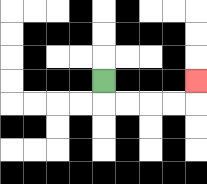{'start': '[4, 3]', 'end': '[8, 3]', 'path_directions': 'D,R,R,R,R,U', 'path_coordinates': '[[4, 3], [4, 4], [5, 4], [6, 4], [7, 4], [8, 4], [8, 3]]'}